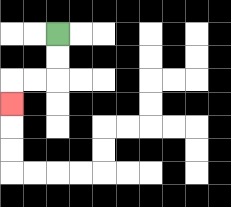{'start': '[2, 1]', 'end': '[0, 4]', 'path_directions': 'D,D,L,L,D', 'path_coordinates': '[[2, 1], [2, 2], [2, 3], [1, 3], [0, 3], [0, 4]]'}